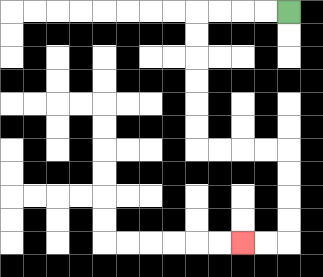{'start': '[12, 0]', 'end': '[10, 10]', 'path_directions': 'L,L,L,L,D,D,D,D,D,D,R,R,R,R,D,D,D,D,L,L', 'path_coordinates': '[[12, 0], [11, 0], [10, 0], [9, 0], [8, 0], [8, 1], [8, 2], [8, 3], [8, 4], [8, 5], [8, 6], [9, 6], [10, 6], [11, 6], [12, 6], [12, 7], [12, 8], [12, 9], [12, 10], [11, 10], [10, 10]]'}